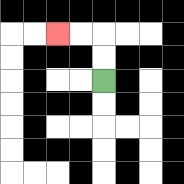{'start': '[4, 3]', 'end': '[2, 1]', 'path_directions': 'U,U,L,L', 'path_coordinates': '[[4, 3], [4, 2], [4, 1], [3, 1], [2, 1]]'}